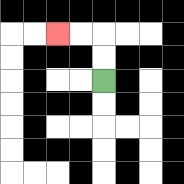{'start': '[4, 3]', 'end': '[2, 1]', 'path_directions': 'U,U,L,L', 'path_coordinates': '[[4, 3], [4, 2], [4, 1], [3, 1], [2, 1]]'}